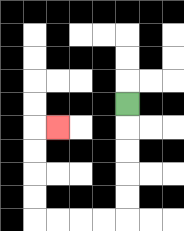{'start': '[5, 4]', 'end': '[2, 5]', 'path_directions': 'D,D,D,D,D,L,L,L,L,U,U,U,U,R', 'path_coordinates': '[[5, 4], [5, 5], [5, 6], [5, 7], [5, 8], [5, 9], [4, 9], [3, 9], [2, 9], [1, 9], [1, 8], [1, 7], [1, 6], [1, 5], [2, 5]]'}